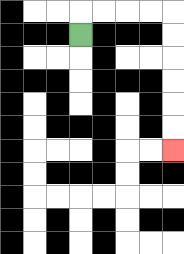{'start': '[3, 1]', 'end': '[7, 6]', 'path_directions': 'U,R,R,R,R,D,D,D,D,D,D', 'path_coordinates': '[[3, 1], [3, 0], [4, 0], [5, 0], [6, 0], [7, 0], [7, 1], [7, 2], [7, 3], [7, 4], [7, 5], [7, 6]]'}